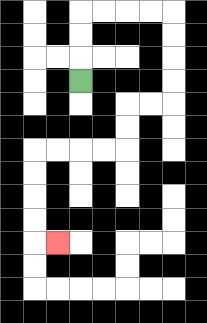{'start': '[3, 3]', 'end': '[2, 10]', 'path_directions': 'U,U,U,R,R,R,R,D,D,D,D,L,L,D,D,L,L,L,L,D,D,D,D,R', 'path_coordinates': '[[3, 3], [3, 2], [3, 1], [3, 0], [4, 0], [5, 0], [6, 0], [7, 0], [7, 1], [7, 2], [7, 3], [7, 4], [6, 4], [5, 4], [5, 5], [5, 6], [4, 6], [3, 6], [2, 6], [1, 6], [1, 7], [1, 8], [1, 9], [1, 10], [2, 10]]'}